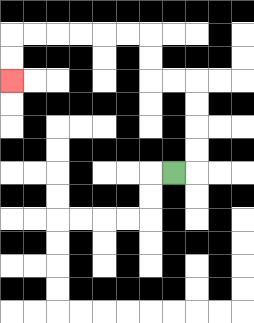{'start': '[7, 7]', 'end': '[0, 3]', 'path_directions': 'R,U,U,U,U,L,L,U,U,L,L,L,L,L,L,D,D', 'path_coordinates': '[[7, 7], [8, 7], [8, 6], [8, 5], [8, 4], [8, 3], [7, 3], [6, 3], [6, 2], [6, 1], [5, 1], [4, 1], [3, 1], [2, 1], [1, 1], [0, 1], [0, 2], [0, 3]]'}